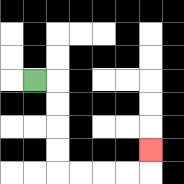{'start': '[1, 3]', 'end': '[6, 6]', 'path_directions': 'R,D,D,D,D,R,R,R,R,U', 'path_coordinates': '[[1, 3], [2, 3], [2, 4], [2, 5], [2, 6], [2, 7], [3, 7], [4, 7], [5, 7], [6, 7], [6, 6]]'}